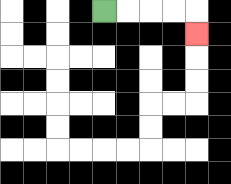{'start': '[4, 0]', 'end': '[8, 1]', 'path_directions': 'R,R,R,R,D', 'path_coordinates': '[[4, 0], [5, 0], [6, 0], [7, 0], [8, 0], [8, 1]]'}